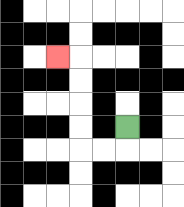{'start': '[5, 5]', 'end': '[2, 2]', 'path_directions': 'D,L,L,U,U,U,U,L', 'path_coordinates': '[[5, 5], [5, 6], [4, 6], [3, 6], [3, 5], [3, 4], [3, 3], [3, 2], [2, 2]]'}